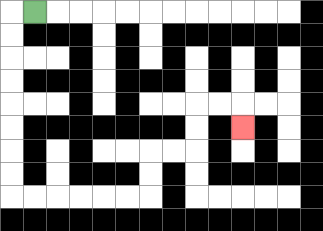{'start': '[1, 0]', 'end': '[10, 5]', 'path_directions': 'L,D,D,D,D,D,D,D,D,R,R,R,R,R,R,U,U,R,R,U,U,R,R,D', 'path_coordinates': '[[1, 0], [0, 0], [0, 1], [0, 2], [0, 3], [0, 4], [0, 5], [0, 6], [0, 7], [0, 8], [1, 8], [2, 8], [3, 8], [4, 8], [5, 8], [6, 8], [6, 7], [6, 6], [7, 6], [8, 6], [8, 5], [8, 4], [9, 4], [10, 4], [10, 5]]'}